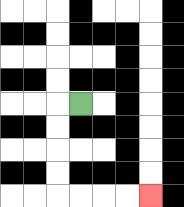{'start': '[3, 4]', 'end': '[6, 8]', 'path_directions': 'L,D,D,D,D,R,R,R,R', 'path_coordinates': '[[3, 4], [2, 4], [2, 5], [2, 6], [2, 7], [2, 8], [3, 8], [4, 8], [5, 8], [6, 8]]'}